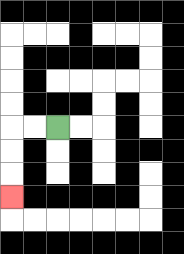{'start': '[2, 5]', 'end': '[0, 8]', 'path_directions': 'L,L,D,D,D', 'path_coordinates': '[[2, 5], [1, 5], [0, 5], [0, 6], [0, 7], [0, 8]]'}